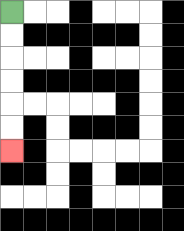{'start': '[0, 0]', 'end': '[0, 6]', 'path_directions': 'D,D,D,D,D,D', 'path_coordinates': '[[0, 0], [0, 1], [0, 2], [0, 3], [0, 4], [0, 5], [0, 6]]'}